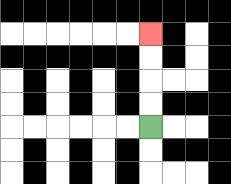{'start': '[6, 5]', 'end': '[6, 1]', 'path_directions': 'U,U,U,U', 'path_coordinates': '[[6, 5], [6, 4], [6, 3], [6, 2], [6, 1]]'}